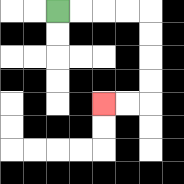{'start': '[2, 0]', 'end': '[4, 4]', 'path_directions': 'R,R,R,R,D,D,D,D,L,L', 'path_coordinates': '[[2, 0], [3, 0], [4, 0], [5, 0], [6, 0], [6, 1], [6, 2], [6, 3], [6, 4], [5, 4], [4, 4]]'}